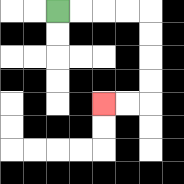{'start': '[2, 0]', 'end': '[4, 4]', 'path_directions': 'R,R,R,R,D,D,D,D,L,L', 'path_coordinates': '[[2, 0], [3, 0], [4, 0], [5, 0], [6, 0], [6, 1], [6, 2], [6, 3], [6, 4], [5, 4], [4, 4]]'}